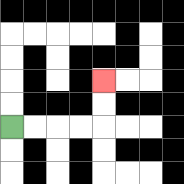{'start': '[0, 5]', 'end': '[4, 3]', 'path_directions': 'R,R,R,R,U,U', 'path_coordinates': '[[0, 5], [1, 5], [2, 5], [3, 5], [4, 5], [4, 4], [4, 3]]'}